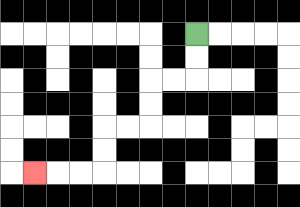{'start': '[8, 1]', 'end': '[1, 7]', 'path_directions': 'D,D,L,L,D,D,L,L,D,D,L,L,L', 'path_coordinates': '[[8, 1], [8, 2], [8, 3], [7, 3], [6, 3], [6, 4], [6, 5], [5, 5], [4, 5], [4, 6], [4, 7], [3, 7], [2, 7], [1, 7]]'}